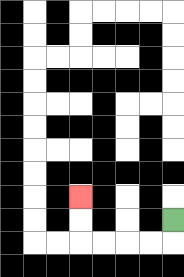{'start': '[7, 9]', 'end': '[3, 8]', 'path_directions': 'D,L,L,L,L,U,U', 'path_coordinates': '[[7, 9], [7, 10], [6, 10], [5, 10], [4, 10], [3, 10], [3, 9], [3, 8]]'}